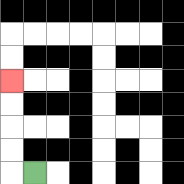{'start': '[1, 7]', 'end': '[0, 3]', 'path_directions': 'L,U,U,U,U', 'path_coordinates': '[[1, 7], [0, 7], [0, 6], [0, 5], [0, 4], [0, 3]]'}